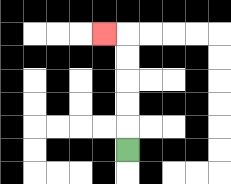{'start': '[5, 6]', 'end': '[4, 1]', 'path_directions': 'U,U,U,U,U,L', 'path_coordinates': '[[5, 6], [5, 5], [5, 4], [5, 3], [5, 2], [5, 1], [4, 1]]'}